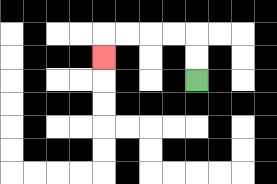{'start': '[8, 3]', 'end': '[4, 2]', 'path_directions': 'U,U,L,L,L,L,D', 'path_coordinates': '[[8, 3], [8, 2], [8, 1], [7, 1], [6, 1], [5, 1], [4, 1], [4, 2]]'}